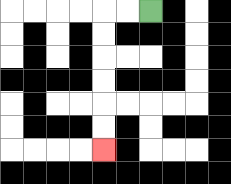{'start': '[6, 0]', 'end': '[4, 6]', 'path_directions': 'L,L,D,D,D,D,D,D', 'path_coordinates': '[[6, 0], [5, 0], [4, 0], [4, 1], [4, 2], [4, 3], [4, 4], [4, 5], [4, 6]]'}